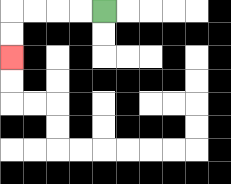{'start': '[4, 0]', 'end': '[0, 2]', 'path_directions': 'L,L,L,L,D,D', 'path_coordinates': '[[4, 0], [3, 0], [2, 0], [1, 0], [0, 0], [0, 1], [0, 2]]'}